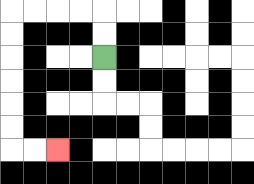{'start': '[4, 2]', 'end': '[2, 6]', 'path_directions': 'U,U,L,L,L,L,D,D,D,D,D,D,R,R', 'path_coordinates': '[[4, 2], [4, 1], [4, 0], [3, 0], [2, 0], [1, 0], [0, 0], [0, 1], [0, 2], [0, 3], [0, 4], [0, 5], [0, 6], [1, 6], [2, 6]]'}